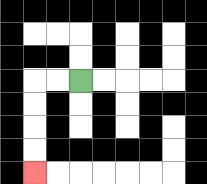{'start': '[3, 3]', 'end': '[1, 7]', 'path_directions': 'L,L,D,D,D,D', 'path_coordinates': '[[3, 3], [2, 3], [1, 3], [1, 4], [1, 5], [1, 6], [1, 7]]'}